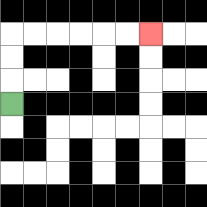{'start': '[0, 4]', 'end': '[6, 1]', 'path_directions': 'U,U,U,R,R,R,R,R,R', 'path_coordinates': '[[0, 4], [0, 3], [0, 2], [0, 1], [1, 1], [2, 1], [3, 1], [4, 1], [5, 1], [6, 1]]'}